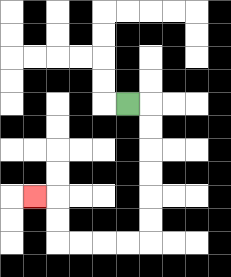{'start': '[5, 4]', 'end': '[1, 8]', 'path_directions': 'R,D,D,D,D,D,D,L,L,L,L,U,U,L', 'path_coordinates': '[[5, 4], [6, 4], [6, 5], [6, 6], [6, 7], [6, 8], [6, 9], [6, 10], [5, 10], [4, 10], [3, 10], [2, 10], [2, 9], [2, 8], [1, 8]]'}